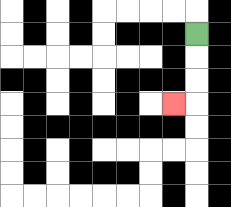{'start': '[8, 1]', 'end': '[7, 4]', 'path_directions': 'D,D,D,L', 'path_coordinates': '[[8, 1], [8, 2], [8, 3], [8, 4], [7, 4]]'}